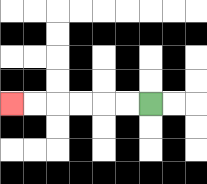{'start': '[6, 4]', 'end': '[0, 4]', 'path_directions': 'L,L,L,L,L,L', 'path_coordinates': '[[6, 4], [5, 4], [4, 4], [3, 4], [2, 4], [1, 4], [0, 4]]'}